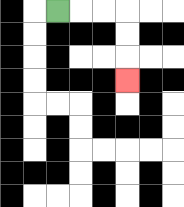{'start': '[2, 0]', 'end': '[5, 3]', 'path_directions': 'R,R,R,D,D,D', 'path_coordinates': '[[2, 0], [3, 0], [4, 0], [5, 0], [5, 1], [5, 2], [5, 3]]'}